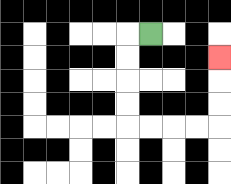{'start': '[6, 1]', 'end': '[9, 2]', 'path_directions': 'L,D,D,D,D,R,R,R,R,U,U,U', 'path_coordinates': '[[6, 1], [5, 1], [5, 2], [5, 3], [5, 4], [5, 5], [6, 5], [7, 5], [8, 5], [9, 5], [9, 4], [9, 3], [9, 2]]'}